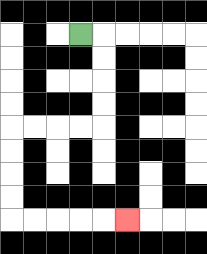{'start': '[3, 1]', 'end': '[5, 9]', 'path_directions': 'R,D,D,D,D,L,L,L,L,D,D,D,D,R,R,R,R,R', 'path_coordinates': '[[3, 1], [4, 1], [4, 2], [4, 3], [4, 4], [4, 5], [3, 5], [2, 5], [1, 5], [0, 5], [0, 6], [0, 7], [0, 8], [0, 9], [1, 9], [2, 9], [3, 9], [4, 9], [5, 9]]'}